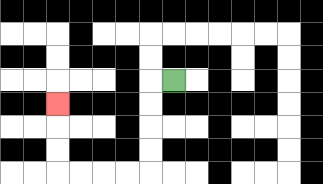{'start': '[7, 3]', 'end': '[2, 4]', 'path_directions': 'L,D,D,D,D,L,L,L,L,U,U,U', 'path_coordinates': '[[7, 3], [6, 3], [6, 4], [6, 5], [6, 6], [6, 7], [5, 7], [4, 7], [3, 7], [2, 7], [2, 6], [2, 5], [2, 4]]'}